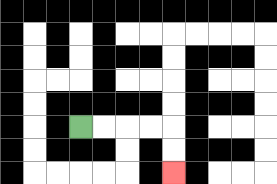{'start': '[3, 5]', 'end': '[7, 7]', 'path_directions': 'R,R,R,R,D,D', 'path_coordinates': '[[3, 5], [4, 5], [5, 5], [6, 5], [7, 5], [7, 6], [7, 7]]'}